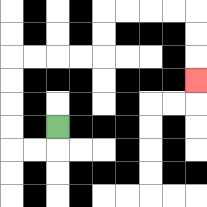{'start': '[2, 5]', 'end': '[8, 3]', 'path_directions': 'D,L,L,U,U,U,U,R,R,R,R,U,U,R,R,R,R,D,D,D', 'path_coordinates': '[[2, 5], [2, 6], [1, 6], [0, 6], [0, 5], [0, 4], [0, 3], [0, 2], [1, 2], [2, 2], [3, 2], [4, 2], [4, 1], [4, 0], [5, 0], [6, 0], [7, 0], [8, 0], [8, 1], [8, 2], [8, 3]]'}